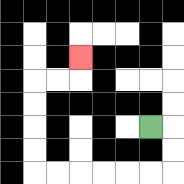{'start': '[6, 5]', 'end': '[3, 2]', 'path_directions': 'R,D,D,L,L,L,L,L,L,U,U,U,U,R,R,U', 'path_coordinates': '[[6, 5], [7, 5], [7, 6], [7, 7], [6, 7], [5, 7], [4, 7], [3, 7], [2, 7], [1, 7], [1, 6], [1, 5], [1, 4], [1, 3], [2, 3], [3, 3], [3, 2]]'}